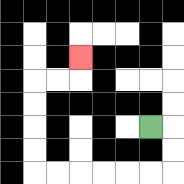{'start': '[6, 5]', 'end': '[3, 2]', 'path_directions': 'R,D,D,L,L,L,L,L,L,U,U,U,U,R,R,U', 'path_coordinates': '[[6, 5], [7, 5], [7, 6], [7, 7], [6, 7], [5, 7], [4, 7], [3, 7], [2, 7], [1, 7], [1, 6], [1, 5], [1, 4], [1, 3], [2, 3], [3, 3], [3, 2]]'}